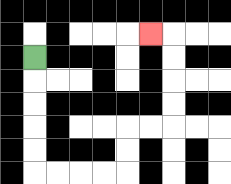{'start': '[1, 2]', 'end': '[6, 1]', 'path_directions': 'D,D,D,D,D,R,R,R,R,U,U,R,R,U,U,U,U,L', 'path_coordinates': '[[1, 2], [1, 3], [1, 4], [1, 5], [1, 6], [1, 7], [2, 7], [3, 7], [4, 7], [5, 7], [5, 6], [5, 5], [6, 5], [7, 5], [7, 4], [7, 3], [7, 2], [7, 1], [6, 1]]'}